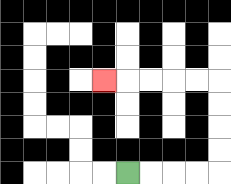{'start': '[5, 7]', 'end': '[4, 3]', 'path_directions': 'R,R,R,R,U,U,U,U,L,L,L,L,L', 'path_coordinates': '[[5, 7], [6, 7], [7, 7], [8, 7], [9, 7], [9, 6], [9, 5], [9, 4], [9, 3], [8, 3], [7, 3], [6, 3], [5, 3], [4, 3]]'}